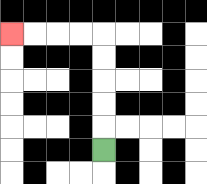{'start': '[4, 6]', 'end': '[0, 1]', 'path_directions': 'U,U,U,U,U,L,L,L,L', 'path_coordinates': '[[4, 6], [4, 5], [4, 4], [4, 3], [4, 2], [4, 1], [3, 1], [2, 1], [1, 1], [0, 1]]'}